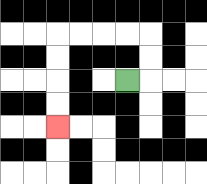{'start': '[5, 3]', 'end': '[2, 5]', 'path_directions': 'R,U,U,L,L,L,L,D,D,D,D', 'path_coordinates': '[[5, 3], [6, 3], [6, 2], [6, 1], [5, 1], [4, 1], [3, 1], [2, 1], [2, 2], [2, 3], [2, 4], [2, 5]]'}